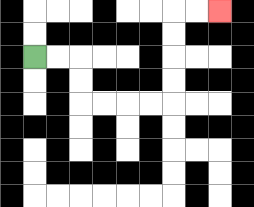{'start': '[1, 2]', 'end': '[9, 0]', 'path_directions': 'R,R,D,D,R,R,R,R,U,U,U,U,R,R', 'path_coordinates': '[[1, 2], [2, 2], [3, 2], [3, 3], [3, 4], [4, 4], [5, 4], [6, 4], [7, 4], [7, 3], [7, 2], [7, 1], [7, 0], [8, 0], [9, 0]]'}